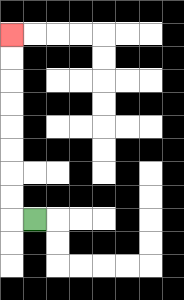{'start': '[1, 9]', 'end': '[0, 1]', 'path_directions': 'L,U,U,U,U,U,U,U,U', 'path_coordinates': '[[1, 9], [0, 9], [0, 8], [0, 7], [0, 6], [0, 5], [0, 4], [0, 3], [0, 2], [0, 1]]'}